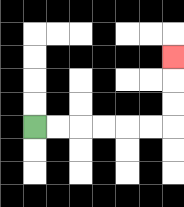{'start': '[1, 5]', 'end': '[7, 2]', 'path_directions': 'R,R,R,R,R,R,U,U,U', 'path_coordinates': '[[1, 5], [2, 5], [3, 5], [4, 5], [5, 5], [6, 5], [7, 5], [7, 4], [7, 3], [7, 2]]'}